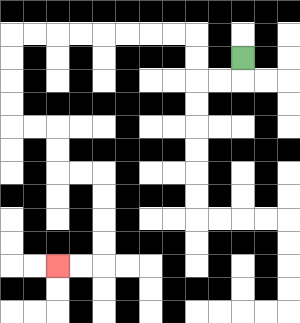{'start': '[10, 2]', 'end': '[2, 11]', 'path_directions': 'D,L,L,U,U,L,L,L,L,L,L,L,L,D,D,D,D,R,R,D,D,R,R,D,D,D,D,L,L', 'path_coordinates': '[[10, 2], [10, 3], [9, 3], [8, 3], [8, 2], [8, 1], [7, 1], [6, 1], [5, 1], [4, 1], [3, 1], [2, 1], [1, 1], [0, 1], [0, 2], [0, 3], [0, 4], [0, 5], [1, 5], [2, 5], [2, 6], [2, 7], [3, 7], [4, 7], [4, 8], [4, 9], [4, 10], [4, 11], [3, 11], [2, 11]]'}